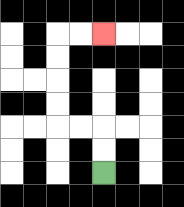{'start': '[4, 7]', 'end': '[4, 1]', 'path_directions': 'U,U,L,L,U,U,U,U,R,R', 'path_coordinates': '[[4, 7], [4, 6], [4, 5], [3, 5], [2, 5], [2, 4], [2, 3], [2, 2], [2, 1], [3, 1], [4, 1]]'}